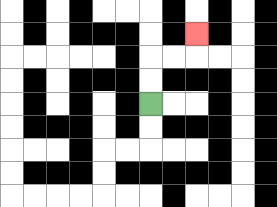{'start': '[6, 4]', 'end': '[8, 1]', 'path_directions': 'U,U,R,R,U', 'path_coordinates': '[[6, 4], [6, 3], [6, 2], [7, 2], [8, 2], [8, 1]]'}